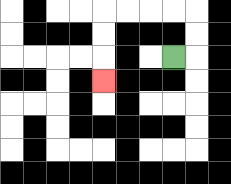{'start': '[7, 2]', 'end': '[4, 3]', 'path_directions': 'R,U,U,L,L,L,L,D,D,D', 'path_coordinates': '[[7, 2], [8, 2], [8, 1], [8, 0], [7, 0], [6, 0], [5, 0], [4, 0], [4, 1], [4, 2], [4, 3]]'}